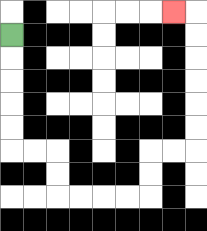{'start': '[0, 1]', 'end': '[7, 0]', 'path_directions': 'D,D,D,D,D,R,R,D,D,R,R,R,R,U,U,R,R,U,U,U,U,U,U,L', 'path_coordinates': '[[0, 1], [0, 2], [0, 3], [0, 4], [0, 5], [0, 6], [1, 6], [2, 6], [2, 7], [2, 8], [3, 8], [4, 8], [5, 8], [6, 8], [6, 7], [6, 6], [7, 6], [8, 6], [8, 5], [8, 4], [8, 3], [8, 2], [8, 1], [8, 0], [7, 0]]'}